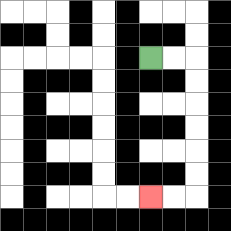{'start': '[6, 2]', 'end': '[6, 8]', 'path_directions': 'R,R,D,D,D,D,D,D,L,L', 'path_coordinates': '[[6, 2], [7, 2], [8, 2], [8, 3], [8, 4], [8, 5], [8, 6], [8, 7], [8, 8], [7, 8], [6, 8]]'}